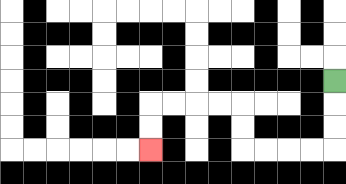{'start': '[14, 3]', 'end': '[6, 6]', 'path_directions': 'D,D,D,L,L,L,L,U,U,L,L,L,L,D,D', 'path_coordinates': '[[14, 3], [14, 4], [14, 5], [14, 6], [13, 6], [12, 6], [11, 6], [10, 6], [10, 5], [10, 4], [9, 4], [8, 4], [7, 4], [6, 4], [6, 5], [6, 6]]'}